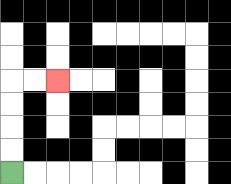{'start': '[0, 7]', 'end': '[2, 3]', 'path_directions': 'U,U,U,U,R,R', 'path_coordinates': '[[0, 7], [0, 6], [0, 5], [0, 4], [0, 3], [1, 3], [2, 3]]'}